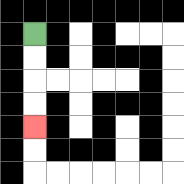{'start': '[1, 1]', 'end': '[1, 5]', 'path_directions': 'D,D,D,D', 'path_coordinates': '[[1, 1], [1, 2], [1, 3], [1, 4], [1, 5]]'}